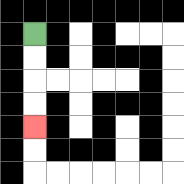{'start': '[1, 1]', 'end': '[1, 5]', 'path_directions': 'D,D,D,D', 'path_coordinates': '[[1, 1], [1, 2], [1, 3], [1, 4], [1, 5]]'}